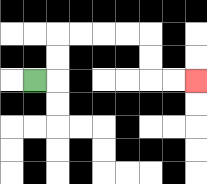{'start': '[1, 3]', 'end': '[8, 3]', 'path_directions': 'R,U,U,R,R,R,R,D,D,R,R', 'path_coordinates': '[[1, 3], [2, 3], [2, 2], [2, 1], [3, 1], [4, 1], [5, 1], [6, 1], [6, 2], [6, 3], [7, 3], [8, 3]]'}